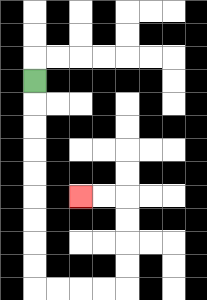{'start': '[1, 3]', 'end': '[3, 8]', 'path_directions': 'D,D,D,D,D,D,D,D,D,R,R,R,R,U,U,U,U,L,L', 'path_coordinates': '[[1, 3], [1, 4], [1, 5], [1, 6], [1, 7], [1, 8], [1, 9], [1, 10], [1, 11], [1, 12], [2, 12], [3, 12], [4, 12], [5, 12], [5, 11], [5, 10], [5, 9], [5, 8], [4, 8], [3, 8]]'}